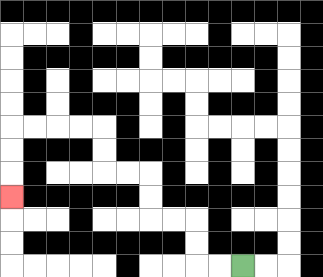{'start': '[10, 11]', 'end': '[0, 8]', 'path_directions': 'L,L,U,U,L,L,U,U,L,L,U,U,L,L,L,L,D,D,D', 'path_coordinates': '[[10, 11], [9, 11], [8, 11], [8, 10], [8, 9], [7, 9], [6, 9], [6, 8], [6, 7], [5, 7], [4, 7], [4, 6], [4, 5], [3, 5], [2, 5], [1, 5], [0, 5], [0, 6], [0, 7], [0, 8]]'}